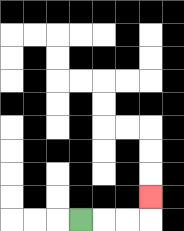{'start': '[3, 9]', 'end': '[6, 8]', 'path_directions': 'R,R,R,U', 'path_coordinates': '[[3, 9], [4, 9], [5, 9], [6, 9], [6, 8]]'}